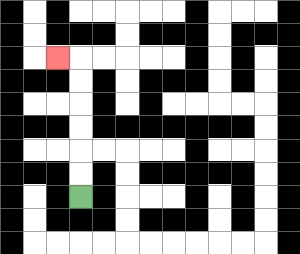{'start': '[3, 8]', 'end': '[2, 2]', 'path_directions': 'U,U,U,U,U,U,L', 'path_coordinates': '[[3, 8], [3, 7], [3, 6], [3, 5], [3, 4], [3, 3], [3, 2], [2, 2]]'}